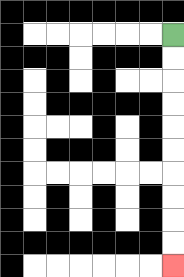{'start': '[7, 1]', 'end': '[7, 11]', 'path_directions': 'D,D,D,D,D,D,D,D,D,D', 'path_coordinates': '[[7, 1], [7, 2], [7, 3], [7, 4], [7, 5], [7, 6], [7, 7], [7, 8], [7, 9], [7, 10], [7, 11]]'}